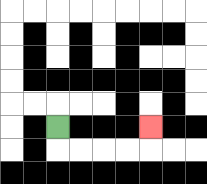{'start': '[2, 5]', 'end': '[6, 5]', 'path_directions': 'D,R,R,R,R,U', 'path_coordinates': '[[2, 5], [2, 6], [3, 6], [4, 6], [5, 6], [6, 6], [6, 5]]'}